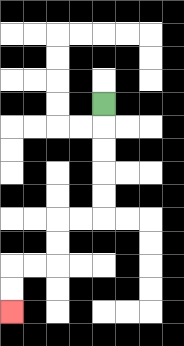{'start': '[4, 4]', 'end': '[0, 13]', 'path_directions': 'D,D,D,D,D,L,L,D,D,L,L,D,D', 'path_coordinates': '[[4, 4], [4, 5], [4, 6], [4, 7], [4, 8], [4, 9], [3, 9], [2, 9], [2, 10], [2, 11], [1, 11], [0, 11], [0, 12], [0, 13]]'}